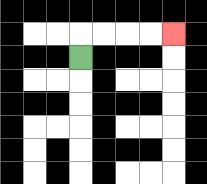{'start': '[3, 2]', 'end': '[7, 1]', 'path_directions': 'U,R,R,R,R', 'path_coordinates': '[[3, 2], [3, 1], [4, 1], [5, 1], [6, 1], [7, 1]]'}